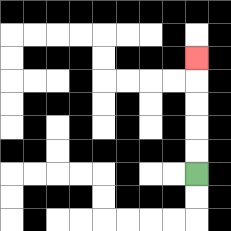{'start': '[8, 7]', 'end': '[8, 2]', 'path_directions': 'U,U,U,U,U', 'path_coordinates': '[[8, 7], [8, 6], [8, 5], [8, 4], [8, 3], [8, 2]]'}